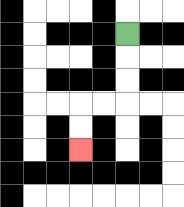{'start': '[5, 1]', 'end': '[3, 6]', 'path_directions': 'D,D,D,L,L,D,D', 'path_coordinates': '[[5, 1], [5, 2], [5, 3], [5, 4], [4, 4], [3, 4], [3, 5], [3, 6]]'}